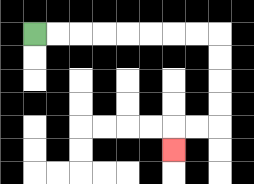{'start': '[1, 1]', 'end': '[7, 6]', 'path_directions': 'R,R,R,R,R,R,R,R,D,D,D,D,L,L,D', 'path_coordinates': '[[1, 1], [2, 1], [3, 1], [4, 1], [5, 1], [6, 1], [7, 1], [8, 1], [9, 1], [9, 2], [9, 3], [9, 4], [9, 5], [8, 5], [7, 5], [7, 6]]'}